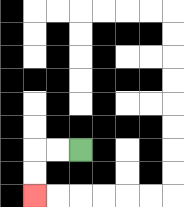{'start': '[3, 6]', 'end': '[1, 8]', 'path_directions': 'L,L,D,D', 'path_coordinates': '[[3, 6], [2, 6], [1, 6], [1, 7], [1, 8]]'}